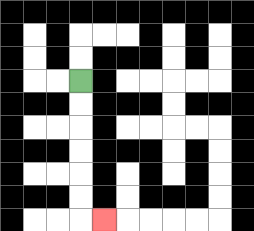{'start': '[3, 3]', 'end': '[4, 9]', 'path_directions': 'D,D,D,D,D,D,R', 'path_coordinates': '[[3, 3], [3, 4], [3, 5], [3, 6], [3, 7], [3, 8], [3, 9], [4, 9]]'}